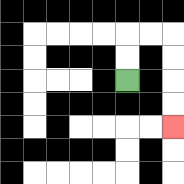{'start': '[5, 3]', 'end': '[7, 5]', 'path_directions': 'U,U,R,R,D,D,D,D', 'path_coordinates': '[[5, 3], [5, 2], [5, 1], [6, 1], [7, 1], [7, 2], [7, 3], [7, 4], [7, 5]]'}